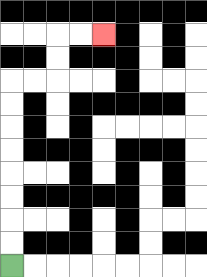{'start': '[0, 11]', 'end': '[4, 1]', 'path_directions': 'U,U,U,U,U,U,U,U,R,R,U,U,R,R', 'path_coordinates': '[[0, 11], [0, 10], [0, 9], [0, 8], [0, 7], [0, 6], [0, 5], [0, 4], [0, 3], [1, 3], [2, 3], [2, 2], [2, 1], [3, 1], [4, 1]]'}